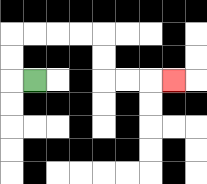{'start': '[1, 3]', 'end': '[7, 3]', 'path_directions': 'L,U,U,R,R,R,R,D,D,R,R,R', 'path_coordinates': '[[1, 3], [0, 3], [0, 2], [0, 1], [1, 1], [2, 1], [3, 1], [4, 1], [4, 2], [4, 3], [5, 3], [6, 3], [7, 3]]'}